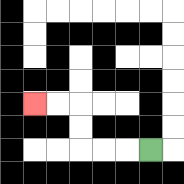{'start': '[6, 6]', 'end': '[1, 4]', 'path_directions': 'L,L,L,U,U,L,L', 'path_coordinates': '[[6, 6], [5, 6], [4, 6], [3, 6], [3, 5], [3, 4], [2, 4], [1, 4]]'}